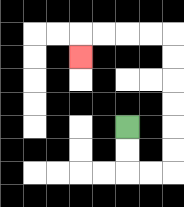{'start': '[5, 5]', 'end': '[3, 2]', 'path_directions': 'D,D,R,R,U,U,U,U,U,U,L,L,L,L,D', 'path_coordinates': '[[5, 5], [5, 6], [5, 7], [6, 7], [7, 7], [7, 6], [7, 5], [7, 4], [7, 3], [7, 2], [7, 1], [6, 1], [5, 1], [4, 1], [3, 1], [3, 2]]'}